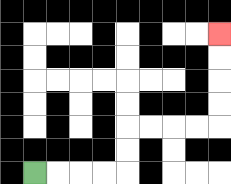{'start': '[1, 7]', 'end': '[9, 1]', 'path_directions': 'R,R,R,R,U,U,R,R,R,R,U,U,U,U', 'path_coordinates': '[[1, 7], [2, 7], [3, 7], [4, 7], [5, 7], [5, 6], [5, 5], [6, 5], [7, 5], [8, 5], [9, 5], [9, 4], [9, 3], [9, 2], [9, 1]]'}